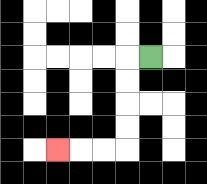{'start': '[6, 2]', 'end': '[2, 6]', 'path_directions': 'L,D,D,D,D,L,L,L', 'path_coordinates': '[[6, 2], [5, 2], [5, 3], [5, 4], [5, 5], [5, 6], [4, 6], [3, 6], [2, 6]]'}